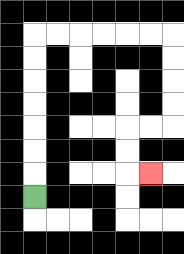{'start': '[1, 8]', 'end': '[6, 7]', 'path_directions': 'U,U,U,U,U,U,U,R,R,R,R,R,R,D,D,D,D,L,L,D,D,R', 'path_coordinates': '[[1, 8], [1, 7], [1, 6], [1, 5], [1, 4], [1, 3], [1, 2], [1, 1], [2, 1], [3, 1], [4, 1], [5, 1], [6, 1], [7, 1], [7, 2], [7, 3], [7, 4], [7, 5], [6, 5], [5, 5], [5, 6], [5, 7], [6, 7]]'}